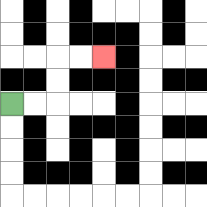{'start': '[0, 4]', 'end': '[4, 2]', 'path_directions': 'R,R,U,U,R,R', 'path_coordinates': '[[0, 4], [1, 4], [2, 4], [2, 3], [2, 2], [3, 2], [4, 2]]'}